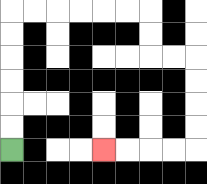{'start': '[0, 6]', 'end': '[4, 6]', 'path_directions': 'U,U,U,U,U,U,R,R,R,R,R,R,D,D,R,R,D,D,D,D,L,L,L,L', 'path_coordinates': '[[0, 6], [0, 5], [0, 4], [0, 3], [0, 2], [0, 1], [0, 0], [1, 0], [2, 0], [3, 0], [4, 0], [5, 0], [6, 0], [6, 1], [6, 2], [7, 2], [8, 2], [8, 3], [8, 4], [8, 5], [8, 6], [7, 6], [6, 6], [5, 6], [4, 6]]'}